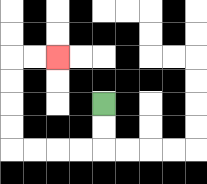{'start': '[4, 4]', 'end': '[2, 2]', 'path_directions': 'D,D,L,L,L,L,U,U,U,U,R,R', 'path_coordinates': '[[4, 4], [4, 5], [4, 6], [3, 6], [2, 6], [1, 6], [0, 6], [0, 5], [0, 4], [0, 3], [0, 2], [1, 2], [2, 2]]'}